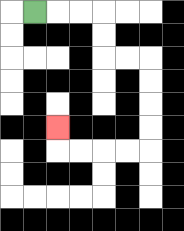{'start': '[1, 0]', 'end': '[2, 5]', 'path_directions': 'R,R,R,D,D,R,R,D,D,D,D,L,L,L,L,U', 'path_coordinates': '[[1, 0], [2, 0], [3, 0], [4, 0], [4, 1], [4, 2], [5, 2], [6, 2], [6, 3], [6, 4], [6, 5], [6, 6], [5, 6], [4, 6], [3, 6], [2, 6], [2, 5]]'}